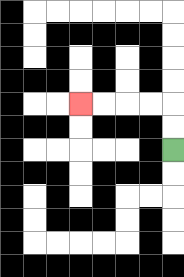{'start': '[7, 6]', 'end': '[3, 4]', 'path_directions': 'U,U,L,L,L,L', 'path_coordinates': '[[7, 6], [7, 5], [7, 4], [6, 4], [5, 4], [4, 4], [3, 4]]'}